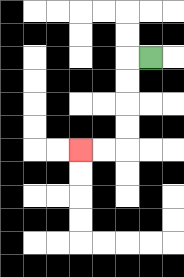{'start': '[6, 2]', 'end': '[3, 6]', 'path_directions': 'L,D,D,D,D,L,L', 'path_coordinates': '[[6, 2], [5, 2], [5, 3], [5, 4], [5, 5], [5, 6], [4, 6], [3, 6]]'}